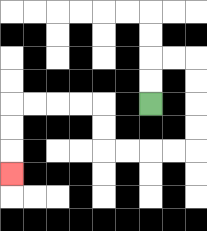{'start': '[6, 4]', 'end': '[0, 7]', 'path_directions': 'U,U,R,R,D,D,D,D,L,L,L,L,U,U,L,L,L,L,D,D,D', 'path_coordinates': '[[6, 4], [6, 3], [6, 2], [7, 2], [8, 2], [8, 3], [8, 4], [8, 5], [8, 6], [7, 6], [6, 6], [5, 6], [4, 6], [4, 5], [4, 4], [3, 4], [2, 4], [1, 4], [0, 4], [0, 5], [0, 6], [0, 7]]'}